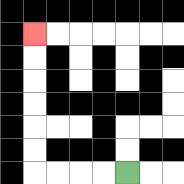{'start': '[5, 7]', 'end': '[1, 1]', 'path_directions': 'L,L,L,L,U,U,U,U,U,U', 'path_coordinates': '[[5, 7], [4, 7], [3, 7], [2, 7], [1, 7], [1, 6], [1, 5], [1, 4], [1, 3], [1, 2], [1, 1]]'}